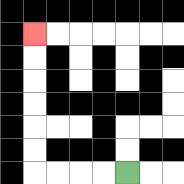{'start': '[5, 7]', 'end': '[1, 1]', 'path_directions': 'L,L,L,L,U,U,U,U,U,U', 'path_coordinates': '[[5, 7], [4, 7], [3, 7], [2, 7], [1, 7], [1, 6], [1, 5], [1, 4], [1, 3], [1, 2], [1, 1]]'}